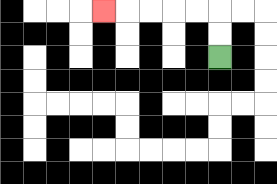{'start': '[9, 2]', 'end': '[4, 0]', 'path_directions': 'U,U,L,L,L,L,L', 'path_coordinates': '[[9, 2], [9, 1], [9, 0], [8, 0], [7, 0], [6, 0], [5, 0], [4, 0]]'}